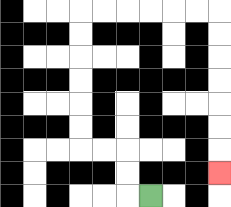{'start': '[6, 8]', 'end': '[9, 7]', 'path_directions': 'L,U,U,L,L,U,U,U,U,U,U,R,R,R,R,R,R,D,D,D,D,D,D,D', 'path_coordinates': '[[6, 8], [5, 8], [5, 7], [5, 6], [4, 6], [3, 6], [3, 5], [3, 4], [3, 3], [3, 2], [3, 1], [3, 0], [4, 0], [5, 0], [6, 0], [7, 0], [8, 0], [9, 0], [9, 1], [9, 2], [9, 3], [9, 4], [9, 5], [9, 6], [9, 7]]'}